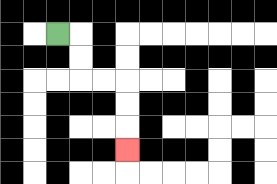{'start': '[2, 1]', 'end': '[5, 6]', 'path_directions': 'R,D,D,R,R,D,D,D', 'path_coordinates': '[[2, 1], [3, 1], [3, 2], [3, 3], [4, 3], [5, 3], [5, 4], [5, 5], [5, 6]]'}